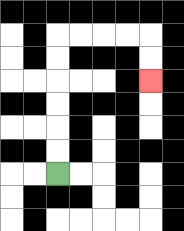{'start': '[2, 7]', 'end': '[6, 3]', 'path_directions': 'U,U,U,U,U,U,R,R,R,R,D,D', 'path_coordinates': '[[2, 7], [2, 6], [2, 5], [2, 4], [2, 3], [2, 2], [2, 1], [3, 1], [4, 1], [5, 1], [6, 1], [6, 2], [6, 3]]'}